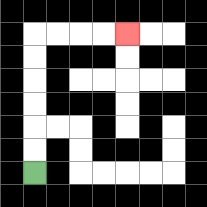{'start': '[1, 7]', 'end': '[5, 1]', 'path_directions': 'U,U,U,U,U,U,R,R,R,R', 'path_coordinates': '[[1, 7], [1, 6], [1, 5], [1, 4], [1, 3], [1, 2], [1, 1], [2, 1], [3, 1], [4, 1], [5, 1]]'}